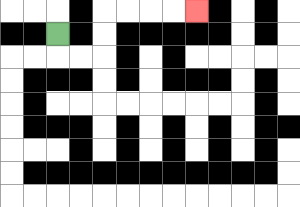{'start': '[2, 1]', 'end': '[8, 0]', 'path_directions': 'D,R,R,U,U,R,R,R,R', 'path_coordinates': '[[2, 1], [2, 2], [3, 2], [4, 2], [4, 1], [4, 0], [5, 0], [6, 0], [7, 0], [8, 0]]'}